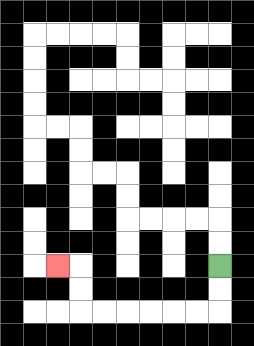{'start': '[9, 11]', 'end': '[2, 11]', 'path_directions': 'D,D,L,L,L,L,L,L,U,U,L', 'path_coordinates': '[[9, 11], [9, 12], [9, 13], [8, 13], [7, 13], [6, 13], [5, 13], [4, 13], [3, 13], [3, 12], [3, 11], [2, 11]]'}